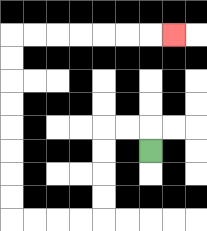{'start': '[6, 6]', 'end': '[7, 1]', 'path_directions': 'U,L,L,D,D,D,D,L,L,L,L,U,U,U,U,U,U,U,U,R,R,R,R,R,R,R', 'path_coordinates': '[[6, 6], [6, 5], [5, 5], [4, 5], [4, 6], [4, 7], [4, 8], [4, 9], [3, 9], [2, 9], [1, 9], [0, 9], [0, 8], [0, 7], [0, 6], [0, 5], [0, 4], [0, 3], [0, 2], [0, 1], [1, 1], [2, 1], [3, 1], [4, 1], [5, 1], [6, 1], [7, 1]]'}